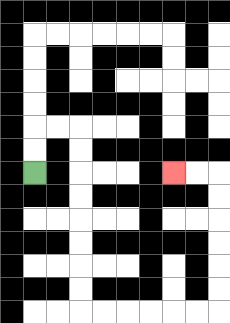{'start': '[1, 7]', 'end': '[7, 7]', 'path_directions': 'U,U,R,R,D,D,D,D,D,D,D,D,R,R,R,R,R,R,U,U,U,U,U,U,L,L', 'path_coordinates': '[[1, 7], [1, 6], [1, 5], [2, 5], [3, 5], [3, 6], [3, 7], [3, 8], [3, 9], [3, 10], [3, 11], [3, 12], [3, 13], [4, 13], [5, 13], [6, 13], [7, 13], [8, 13], [9, 13], [9, 12], [9, 11], [9, 10], [9, 9], [9, 8], [9, 7], [8, 7], [7, 7]]'}